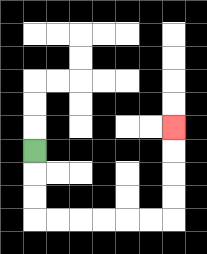{'start': '[1, 6]', 'end': '[7, 5]', 'path_directions': 'D,D,D,R,R,R,R,R,R,U,U,U,U', 'path_coordinates': '[[1, 6], [1, 7], [1, 8], [1, 9], [2, 9], [3, 9], [4, 9], [5, 9], [6, 9], [7, 9], [7, 8], [7, 7], [7, 6], [7, 5]]'}